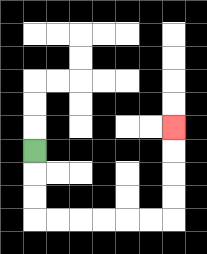{'start': '[1, 6]', 'end': '[7, 5]', 'path_directions': 'D,D,D,R,R,R,R,R,R,U,U,U,U', 'path_coordinates': '[[1, 6], [1, 7], [1, 8], [1, 9], [2, 9], [3, 9], [4, 9], [5, 9], [6, 9], [7, 9], [7, 8], [7, 7], [7, 6], [7, 5]]'}